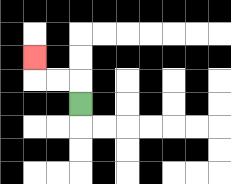{'start': '[3, 4]', 'end': '[1, 2]', 'path_directions': 'U,L,L,U', 'path_coordinates': '[[3, 4], [3, 3], [2, 3], [1, 3], [1, 2]]'}